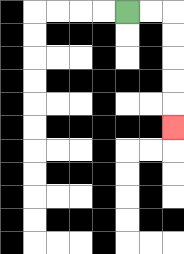{'start': '[5, 0]', 'end': '[7, 5]', 'path_directions': 'R,R,D,D,D,D,D', 'path_coordinates': '[[5, 0], [6, 0], [7, 0], [7, 1], [7, 2], [7, 3], [7, 4], [7, 5]]'}